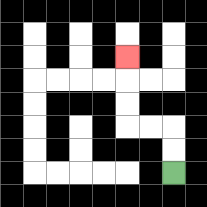{'start': '[7, 7]', 'end': '[5, 2]', 'path_directions': 'U,U,L,L,U,U,U', 'path_coordinates': '[[7, 7], [7, 6], [7, 5], [6, 5], [5, 5], [5, 4], [5, 3], [5, 2]]'}